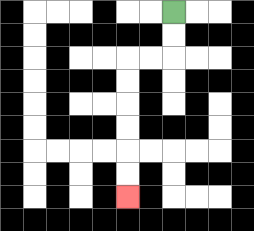{'start': '[7, 0]', 'end': '[5, 8]', 'path_directions': 'D,D,L,L,D,D,D,D,D,D', 'path_coordinates': '[[7, 0], [7, 1], [7, 2], [6, 2], [5, 2], [5, 3], [5, 4], [5, 5], [5, 6], [5, 7], [5, 8]]'}